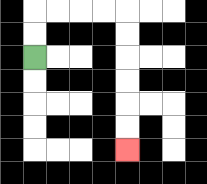{'start': '[1, 2]', 'end': '[5, 6]', 'path_directions': 'U,U,R,R,R,R,D,D,D,D,D,D', 'path_coordinates': '[[1, 2], [1, 1], [1, 0], [2, 0], [3, 0], [4, 0], [5, 0], [5, 1], [5, 2], [5, 3], [5, 4], [5, 5], [5, 6]]'}